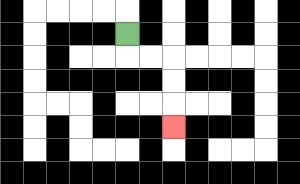{'start': '[5, 1]', 'end': '[7, 5]', 'path_directions': 'D,R,R,D,D,D', 'path_coordinates': '[[5, 1], [5, 2], [6, 2], [7, 2], [7, 3], [7, 4], [7, 5]]'}